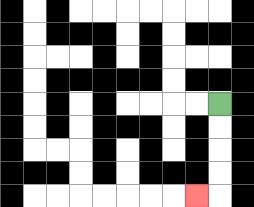{'start': '[9, 4]', 'end': '[8, 8]', 'path_directions': 'D,D,D,D,L', 'path_coordinates': '[[9, 4], [9, 5], [9, 6], [9, 7], [9, 8], [8, 8]]'}